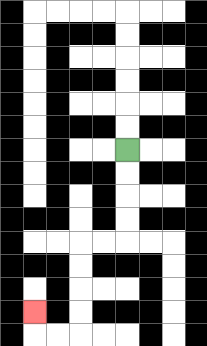{'start': '[5, 6]', 'end': '[1, 13]', 'path_directions': 'D,D,D,D,L,L,D,D,D,D,L,L,U', 'path_coordinates': '[[5, 6], [5, 7], [5, 8], [5, 9], [5, 10], [4, 10], [3, 10], [3, 11], [3, 12], [3, 13], [3, 14], [2, 14], [1, 14], [1, 13]]'}